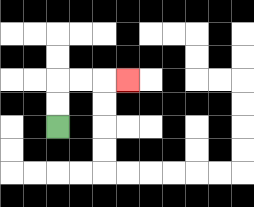{'start': '[2, 5]', 'end': '[5, 3]', 'path_directions': 'U,U,R,R,R', 'path_coordinates': '[[2, 5], [2, 4], [2, 3], [3, 3], [4, 3], [5, 3]]'}